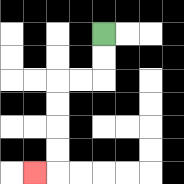{'start': '[4, 1]', 'end': '[1, 7]', 'path_directions': 'D,D,L,L,D,D,D,D,L', 'path_coordinates': '[[4, 1], [4, 2], [4, 3], [3, 3], [2, 3], [2, 4], [2, 5], [2, 6], [2, 7], [1, 7]]'}